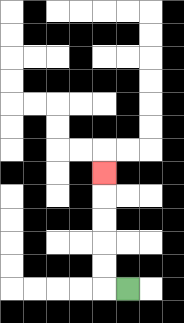{'start': '[5, 12]', 'end': '[4, 7]', 'path_directions': 'L,U,U,U,U,U', 'path_coordinates': '[[5, 12], [4, 12], [4, 11], [4, 10], [4, 9], [4, 8], [4, 7]]'}